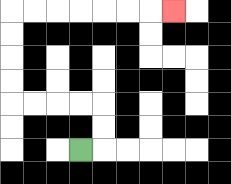{'start': '[3, 6]', 'end': '[7, 0]', 'path_directions': 'R,U,U,L,L,L,L,U,U,U,U,R,R,R,R,R,R,R', 'path_coordinates': '[[3, 6], [4, 6], [4, 5], [4, 4], [3, 4], [2, 4], [1, 4], [0, 4], [0, 3], [0, 2], [0, 1], [0, 0], [1, 0], [2, 0], [3, 0], [4, 0], [5, 0], [6, 0], [7, 0]]'}